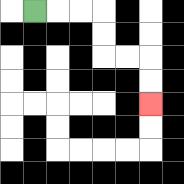{'start': '[1, 0]', 'end': '[6, 4]', 'path_directions': 'R,R,R,D,D,R,R,D,D', 'path_coordinates': '[[1, 0], [2, 0], [3, 0], [4, 0], [4, 1], [4, 2], [5, 2], [6, 2], [6, 3], [6, 4]]'}